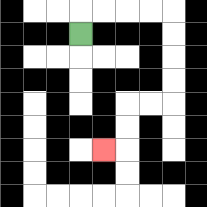{'start': '[3, 1]', 'end': '[4, 6]', 'path_directions': 'U,R,R,R,R,D,D,D,D,L,L,D,D,L', 'path_coordinates': '[[3, 1], [3, 0], [4, 0], [5, 0], [6, 0], [7, 0], [7, 1], [7, 2], [7, 3], [7, 4], [6, 4], [5, 4], [5, 5], [5, 6], [4, 6]]'}